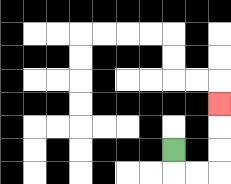{'start': '[7, 6]', 'end': '[9, 4]', 'path_directions': 'D,R,R,U,U,U', 'path_coordinates': '[[7, 6], [7, 7], [8, 7], [9, 7], [9, 6], [9, 5], [9, 4]]'}